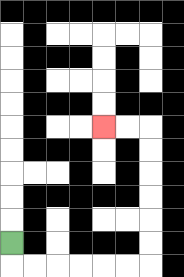{'start': '[0, 10]', 'end': '[4, 5]', 'path_directions': 'D,R,R,R,R,R,R,U,U,U,U,U,U,L,L', 'path_coordinates': '[[0, 10], [0, 11], [1, 11], [2, 11], [3, 11], [4, 11], [5, 11], [6, 11], [6, 10], [6, 9], [6, 8], [6, 7], [6, 6], [6, 5], [5, 5], [4, 5]]'}